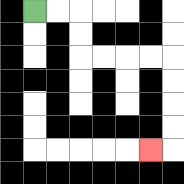{'start': '[1, 0]', 'end': '[6, 6]', 'path_directions': 'R,R,D,D,R,R,R,R,D,D,D,D,L', 'path_coordinates': '[[1, 0], [2, 0], [3, 0], [3, 1], [3, 2], [4, 2], [5, 2], [6, 2], [7, 2], [7, 3], [7, 4], [7, 5], [7, 6], [6, 6]]'}